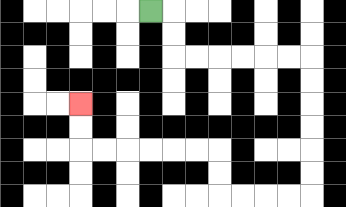{'start': '[6, 0]', 'end': '[3, 4]', 'path_directions': 'R,D,D,R,R,R,R,R,R,D,D,D,D,D,D,L,L,L,L,U,U,L,L,L,L,L,L,U,U', 'path_coordinates': '[[6, 0], [7, 0], [7, 1], [7, 2], [8, 2], [9, 2], [10, 2], [11, 2], [12, 2], [13, 2], [13, 3], [13, 4], [13, 5], [13, 6], [13, 7], [13, 8], [12, 8], [11, 8], [10, 8], [9, 8], [9, 7], [9, 6], [8, 6], [7, 6], [6, 6], [5, 6], [4, 6], [3, 6], [3, 5], [3, 4]]'}